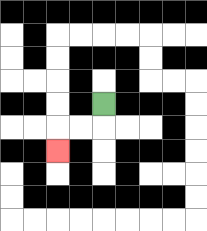{'start': '[4, 4]', 'end': '[2, 6]', 'path_directions': 'D,L,L,D', 'path_coordinates': '[[4, 4], [4, 5], [3, 5], [2, 5], [2, 6]]'}